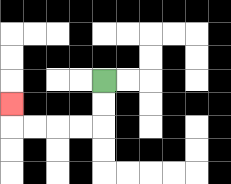{'start': '[4, 3]', 'end': '[0, 4]', 'path_directions': 'D,D,L,L,L,L,U', 'path_coordinates': '[[4, 3], [4, 4], [4, 5], [3, 5], [2, 5], [1, 5], [0, 5], [0, 4]]'}